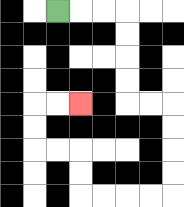{'start': '[2, 0]', 'end': '[3, 4]', 'path_directions': 'R,R,R,D,D,D,D,R,R,D,D,D,D,L,L,L,L,U,U,L,L,U,U,R,R', 'path_coordinates': '[[2, 0], [3, 0], [4, 0], [5, 0], [5, 1], [5, 2], [5, 3], [5, 4], [6, 4], [7, 4], [7, 5], [7, 6], [7, 7], [7, 8], [6, 8], [5, 8], [4, 8], [3, 8], [3, 7], [3, 6], [2, 6], [1, 6], [1, 5], [1, 4], [2, 4], [3, 4]]'}